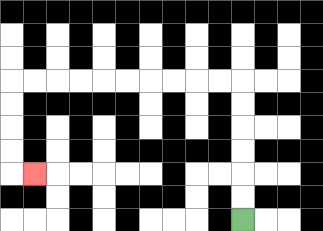{'start': '[10, 9]', 'end': '[1, 7]', 'path_directions': 'U,U,U,U,U,U,L,L,L,L,L,L,L,L,L,L,D,D,D,D,R', 'path_coordinates': '[[10, 9], [10, 8], [10, 7], [10, 6], [10, 5], [10, 4], [10, 3], [9, 3], [8, 3], [7, 3], [6, 3], [5, 3], [4, 3], [3, 3], [2, 3], [1, 3], [0, 3], [0, 4], [0, 5], [0, 6], [0, 7], [1, 7]]'}